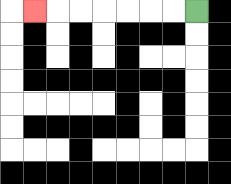{'start': '[8, 0]', 'end': '[1, 0]', 'path_directions': 'L,L,L,L,L,L,L', 'path_coordinates': '[[8, 0], [7, 0], [6, 0], [5, 0], [4, 0], [3, 0], [2, 0], [1, 0]]'}